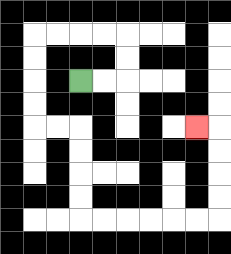{'start': '[3, 3]', 'end': '[8, 5]', 'path_directions': 'R,R,U,U,L,L,L,L,D,D,D,D,R,R,D,D,D,D,R,R,R,R,R,R,U,U,U,U,L', 'path_coordinates': '[[3, 3], [4, 3], [5, 3], [5, 2], [5, 1], [4, 1], [3, 1], [2, 1], [1, 1], [1, 2], [1, 3], [1, 4], [1, 5], [2, 5], [3, 5], [3, 6], [3, 7], [3, 8], [3, 9], [4, 9], [5, 9], [6, 9], [7, 9], [8, 9], [9, 9], [9, 8], [9, 7], [9, 6], [9, 5], [8, 5]]'}